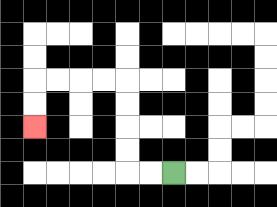{'start': '[7, 7]', 'end': '[1, 5]', 'path_directions': 'L,L,U,U,U,U,L,L,L,L,D,D', 'path_coordinates': '[[7, 7], [6, 7], [5, 7], [5, 6], [5, 5], [5, 4], [5, 3], [4, 3], [3, 3], [2, 3], [1, 3], [1, 4], [1, 5]]'}